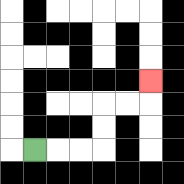{'start': '[1, 6]', 'end': '[6, 3]', 'path_directions': 'R,R,R,U,U,R,R,U', 'path_coordinates': '[[1, 6], [2, 6], [3, 6], [4, 6], [4, 5], [4, 4], [5, 4], [6, 4], [6, 3]]'}